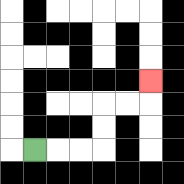{'start': '[1, 6]', 'end': '[6, 3]', 'path_directions': 'R,R,R,U,U,R,R,U', 'path_coordinates': '[[1, 6], [2, 6], [3, 6], [4, 6], [4, 5], [4, 4], [5, 4], [6, 4], [6, 3]]'}